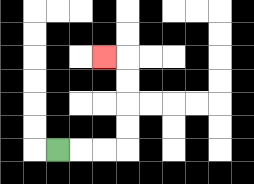{'start': '[2, 6]', 'end': '[4, 2]', 'path_directions': 'R,R,R,U,U,U,U,L', 'path_coordinates': '[[2, 6], [3, 6], [4, 6], [5, 6], [5, 5], [5, 4], [5, 3], [5, 2], [4, 2]]'}